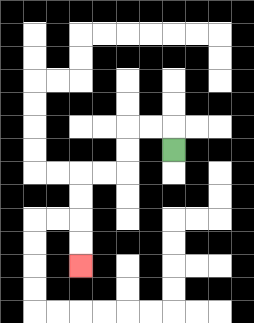{'start': '[7, 6]', 'end': '[3, 11]', 'path_directions': 'U,L,L,D,D,L,L,D,D,D,D', 'path_coordinates': '[[7, 6], [7, 5], [6, 5], [5, 5], [5, 6], [5, 7], [4, 7], [3, 7], [3, 8], [3, 9], [3, 10], [3, 11]]'}